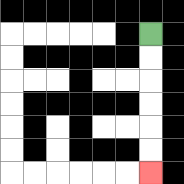{'start': '[6, 1]', 'end': '[6, 7]', 'path_directions': 'D,D,D,D,D,D', 'path_coordinates': '[[6, 1], [6, 2], [6, 3], [6, 4], [6, 5], [6, 6], [6, 7]]'}